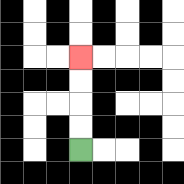{'start': '[3, 6]', 'end': '[3, 2]', 'path_directions': 'U,U,U,U', 'path_coordinates': '[[3, 6], [3, 5], [3, 4], [3, 3], [3, 2]]'}